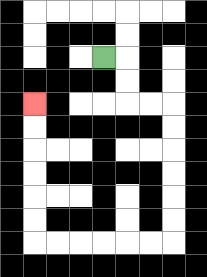{'start': '[4, 2]', 'end': '[1, 4]', 'path_directions': 'R,D,D,R,R,D,D,D,D,D,D,L,L,L,L,L,L,U,U,U,U,U,U', 'path_coordinates': '[[4, 2], [5, 2], [5, 3], [5, 4], [6, 4], [7, 4], [7, 5], [7, 6], [7, 7], [7, 8], [7, 9], [7, 10], [6, 10], [5, 10], [4, 10], [3, 10], [2, 10], [1, 10], [1, 9], [1, 8], [1, 7], [1, 6], [1, 5], [1, 4]]'}